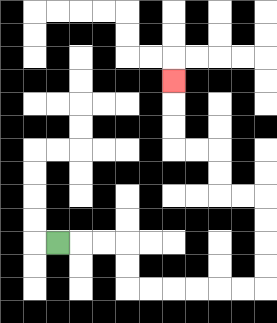{'start': '[2, 10]', 'end': '[7, 3]', 'path_directions': 'R,R,R,D,D,R,R,R,R,R,R,U,U,U,U,L,L,U,U,L,L,U,U,U', 'path_coordinates': '[[2, 10], [3, 10], [4, 10], [5, 10], [5, 11], [5, 12], [6, 12], [7, 12], [8, 12], [9, 12], [10, 12], [11, 12], [11, 11], [11, 10], [11, 9], [11, 8], [10, 8], [9, 8], [9, 7], [9, 6], [8, 6], [7, 6], [7, 5], [7, 4], [7, 3]]'}